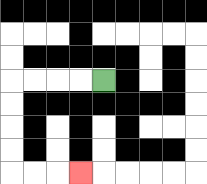{'start': '[4, 3]', 'end': '[3, 7]', 'path_directions': 'L,L,L,L,D,D,D,D,R,R,R', 'path_coordinates': '[[4, 3], [3, 3], [2, 3], [1, 3], [0, 3], [0, 4], [0, 5], [0, 6], [0, 7], [1, 7], [2, 7], [3, 7]]'}